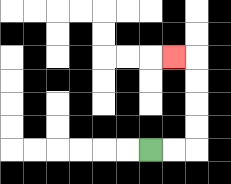{'start': '[6, 6]', 'end': '[7, 2]', 'path_directions': 'R,R,U,U,U,U,L', 'path_coordinates': '[[6, 6], [7, 6], [8, 6], [8, 5], [8, 4], [8, 3], [8, 2], [7, 2]]'}